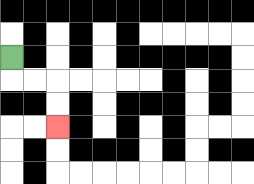{'start': '[0, 2]', 'end': '[2, 5]', 'path_directions': 'D,R,R,D,D', 'path_coordinates': '[[0, 2], [0, 3], [1, 3], [2, 3], [2, 4], [2, 5]]'}